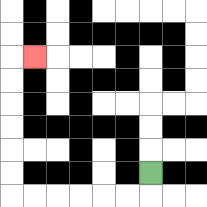{'start': '[6, 7]', 'end': '[1, 2]', 'path_directions': 'D,L,L,L,L,L,L,U,U,U,U,U,U,R', 'path_coordinates': '[[6, 7], [6, 8], [5, 8], [4, 8], [3, 8], [2, 8], [1, 8], [0, 8], [0, 7], [0, 6], [0, 5], [0, 4], [0, 3], [0, 2], [1, 2]]'}